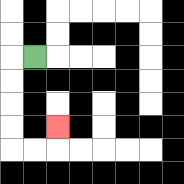{'start': '[1, 2]', 'end': '[2, 5]', 'path_directions': 'L,D,D,D,D,R,R,U', 'path_coordinates': '[[1, 2], [0, 2], [0, 3], [0, 4], [0, 5], [0, 6], [1, 6], [2, 6], [2, 5]]'}